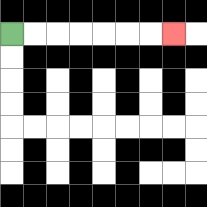{'start': '[0, 1]', 'end': '[7, 1]', 'path_directions': 'R,R,R,R,R,R,R', 'path_coordinates': '[[0, 1], [1, 1], [2, 1], [3, 1], [4, 1], [5, 1], [6, 1], [7, 1]]'}